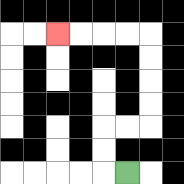{'start': '[5, 7]', 'end': '[2, 1]', 'path_directions': 'L,U,U,R,R,U,U,U,U,L,L,L,L', 'path_coordinates': '[[5, 7], [4, 7], [4, 6], [4, 5], [5, 5], [6, 5], [6, 4], [6, 3], [6, 2], [6, 1], [5, 1], [4, 1], [3, 1], [2, 1]]'}